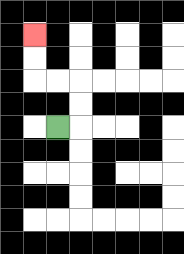{'start': '[2, 5]', 'end': '[1, 1]', 'path_directions': 'R,U,U,L,L,U,U', 'path_coordinates': '[[2, 5], [3, 5], [3, 4], [3, 3], [2, 3], [1, 3], [1, 2], [1, 1]]'}